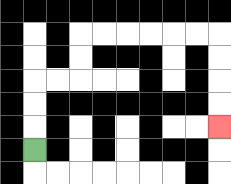{'start': '[1, 6]', 'end': '[9, 5]', 'path_directions': 'U,U,U,R,R,U,U,R,R,R,R,R,R,D,D,D,D', 'path_coordinates': '[[1, 6], [1, 5], [1, 4], [1, 3], [2, 3], [3, 3], [3, 2], [3, 1], [4, 1], [5, 1], [6, 1], [7, 1], [8, 1], [9, 1], [9, 2], [9, 3], [9, 4], [9, 5]]'}